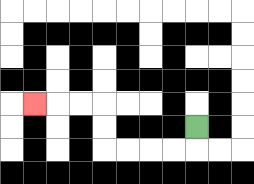{'start': '[8, 5]', 'end': '[1, 4]', 'path_directions': 'D,L,L,L,L,U,U,L,L,L', 'path_coordinates': '[[8, 5], [8, 6], [7, 6], [6, 6], [5, 6], [4, 6], [4, 5], [4, 4], [3, 4], [2, 4], [1, 4]]'}